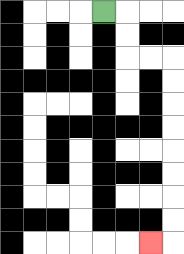{'start': '[4, 0]', 'end': '[6, 10]', 'path_directions': 'R,D,D,R,R,D,D,D,D,D,D,D,D,L', 'path_coordinates': '[[4, 0], [5, 0], [5, 1], [5, 2], [6, 2], [7, 2], [7, 3], [7, 4], [7, 5], [7, 6], [7, 7], [7, 8], [7, 9], [7, 10], [6, 10]]'}